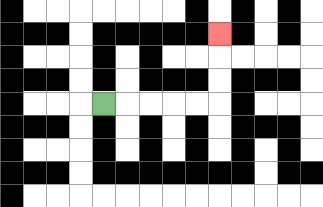{'start': '[4, 4]', 'end': '[9, 1]', 'path_directions': 'R,R,R,R,R,U,U,U', 'path_coordinates': '[[4, 4], [5, 4], [6, 4], [7, 4], [8, 4], [9, 4], [9, 3], [9, 2], [9, 1]]'}